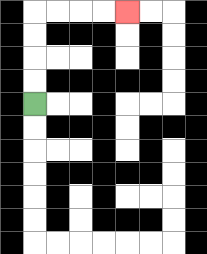{'start': '[1, 4]', 'end': '[5, 0]', 'path_directions': 'U,U,U,U,R,R,R,R', 'path_coordinates': '[[1, 4], [1, 3], [1, 2], [1, 1], [1, 0], [2, 0], [3, 0], [4, 0], [5, 0]]'}